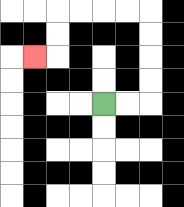{'start': '[4, 4]', 'end': '[1, 2]', 'path_directions': 'R,R,U,U,U,U,L,L,L,L,D,D,L', 'path_coordinates': '[[4, 4], [5, 4], [6, 4], [6, 3], [6, 2], [6, 1], [6, 0], [5, 0], [4, 0], [3, 0], [2, 0], [2, 1], [2, 2], [1, 2]]'}